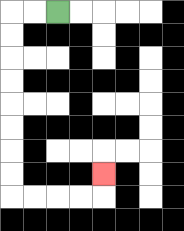{'start': '[2, 0]', 'end': '[4, 7]', 'path_directions': 'L,L,D,D,D,D,D,D,D,D,R,R,R,R,U', 'path_coordinates': '[[2, 0], [1, 0], [0, 0], [0, 1], [0, 2], [0, 3], [0, 4], [0, 5], [0, 6], [0, 7], [0, 8], [1, 8], [2, 8], [3, 8], [4, 8], [4, 7]]'}